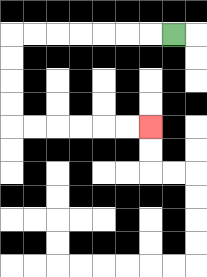{'start': '[7, 1]', 'end': '[6, 5]', 'path_directions': 'L,L,L,L,L,L,L,D,D,D,D,R,R,R,R,R,R', 'path_coordinates': '[[7, 1], [6, 1], [5, 1], [4, 1], [3, 1], [2, 1], [1, 1], [0, 1], [0, 2], [0, 3], [0, 4], [0, 5], [1, 5], [2, 5], [3, 5], [4, 5], [5, 5], [6, 5]]'}